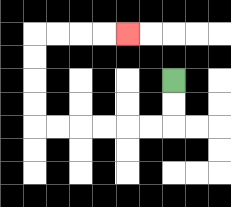{'start': '[7, 3]', 'end': '[5, 1]', 'path_directions': 'D,D,L,L,L,L,L,L,U,U,U,U,R,R,R,R', 'path_coordinates': '[[7, 3], [7, 4], [7, 5], [6, 5], [5, 5], [4, 5], [3, 5], [2, 5], [1, 5], [1, 4], [1, 3], [1, 2], [1, 1], [2, 1], [3, 1], [4, 1], [5, 1]]'}